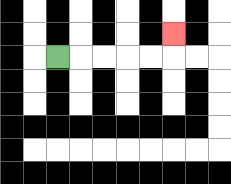{'start': '[2, 2]', 'end': '[7, 1]', 'path_directions': 'R,R,R,R,R,U', 'path_coordinates': '[[2, 2], [3, 2], [4, 2], [5, 2], [6, 2], [7, 2], [7, 1]]'}